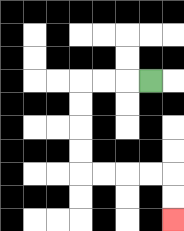{'start': '[6, 3]', 'end': '[7, 9]', 'path_directions': 'L,L,L,D,D,D,D,R,R,R,R,D,D', 'path_coordinates': '[[6, 3], [5, 3], [4, 3], [3, 3], [3, 4], [3, 5], [3, 6], [3, 7], [4, 7], [5, 7], [6, 7], [7, 7], [7, 8], [7, 9]]'}